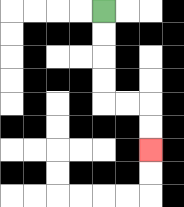{'start': '[4, 0]', 'end': '[6, 6]', 'path_directions': 'D,D,D,D,R,R,D,D', 'path_coordinates': '[[4, 0], [4, 1], [4, 2], [4, 3], [4, 4], [5, 4], [6, 4], [6, 5], [6, 6]]'}